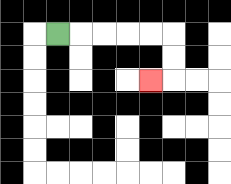{'start': '[2, 1]', 'end': '[6, 3]', 'path_directions': 'R,R,R,R,R,D,D,L', 'path_coordinates': '[[2, 1], [3, 1], [4, 1], [5, 1], [6, 1], [7, 1], [7, 2], [7, 3], [6, 3]]'}